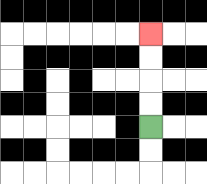{'start': '[6, 5]', 'end': '[6, 1]', 'path_directions': 'U,U,U,U', 'path_coordinates': '[[6, 5], [6, 4], [6, 3], [6, 2], [6, 1]]'}